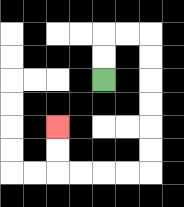{'start': '[4, 3]', 'end': '[2, 5]', 'path_directions': 'U,U,R,R,D,D,D,D,D,D,L,L,L,L,U,U', 'path_coordinates': '[[4, 3], [4, 2], [4, 1], [5, 1], [6, 1], [6, 2], [6, 3], [6, 4], [6, 5], [6, 6], [6, 7], [5, 7], [4, 7], [3, 7], [2, 7], [2, 6], [2, 5]]'}